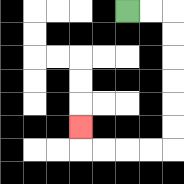{'start': '[5, 0]', 'end': '[3, 5]', 'path_directions': 'R,R,D,D,D,D,D,D,L,L,L,L,U', 'path_coordinates': '[[5, 0], [6, 0], [7, 0], [7, 1], [7, 2], [7, 3], [7, 4], [7, 5], [7, 6], [6, 6], [5, 6], [4, 6], [3, 6], [3, 5]]'}